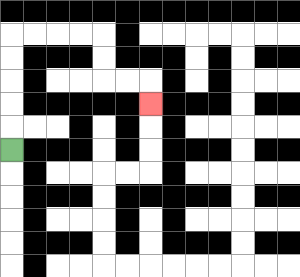{'start': '[0, 6]', 'end': '[6, 4]', 'path_directions': 'U,U,U,U,U,R,R,R,R,D,D,R,R,D', 'path_coordinates': '[[0, 6], [0, 5], [0, 4], [0, 3], [0, 2], [0, 1], [1, 1], [2, 1], [3, 1], [4, 1], [4, 2], [4, 3], [5, 3], [6, 3], [6, 4]]'}